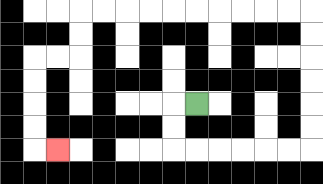{'start': '[8, 4]', 'end': '[2, 6]', 'path_directions': 'L,D,D,R,R,R,R,R,R,U,U,U,U,U,U,L,L,L,L,L,L,L,L,L,L,D,D,L,L,D,D,D,D,R', 'path_coordinates': '[[8, 4], [7, 4], [7, 5], [7, 6], [8, 6], [9, 6], [10, 6], [11, 6], [12, 6], [13, 6], [13, 5], [13, 4], [13, 3], [13, 2], [13, 1], [13, 0], [12, 0], [11, 0], [10, 0], [9, 0], [8, 0], [7, 0], [6, 0], [5, 0], [4, 0], [3, 0], [3, 1], [3, 2], [2, 2], [1, 2], [1, 3], [1, 4], [1, 5], [1, 6], [2, 6]]'}